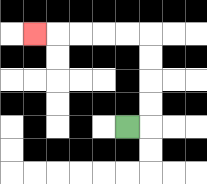{'start': '[5, 5]', 'end': '[1, 1]', 'path_directions': 'R,U,U,U,U,L,L,L,L,L', 'path_coordinates': '[[5, 5], [6, 5], [6, 4], [6, 3], [6, 2], [6, 1], [5, 1], [4, 1], [3, 1], [2, 1], [1, 1]]'}